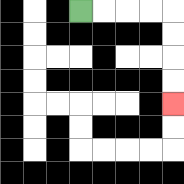{'start': '[3, 0]', 'end': '[7, 4]', 'path_directions': 'R,R,R,R,D,D,D,D', 'path_coordinates': '[[3, 0], [4, 0], [5, 0], [6, 0], [7, 0], [7, 1], [7, 2], [7, 3], [7, 4]]'}